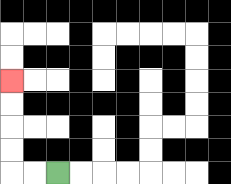{'start': '[2, 7]', 'end': '[0, 3]', 'path_directions': 'L,L,U,U,U,U', 'path_coordinates': '[[2, 7], [1, 7], [0, 7], [0, 6], [0, 5], [0, 4], [0, 3]]'}